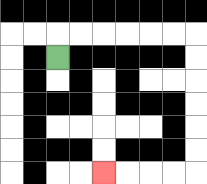{'start': '[2, 2]', 'end': '[4, 7]', 'path_directions': 'U,R,R,R,R,R,R,D,D,D,D,D,D,L,L,L,L', 'path_coordinates': '[[2, 2], [2, 1], [3, 1], [4, 1], [5, 1], [6, 1], [7, 1], [8, 1], [8, 2], [8, 3], [8, 4], [8, 5], [8, 6], [8, 7], [7, 7], [6, 7], [5, 7], [4, 7]]'}